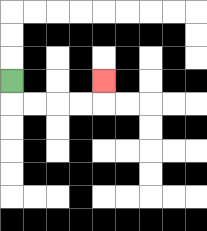{'start': '[0, 3]', 'end': '[4, 3]', 'path_directions': 'D,R,R,R,R,U', 'path_coordinates': '[[0, 3], [0, 4], [1, 4], [2, 4], [3, 4], [4, 4], [4, 3]]'}